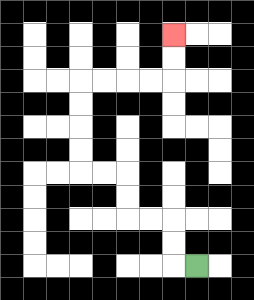{'start': '[8, 11]', 'end': '[7, 1]', 'path_directions': 'L,U,U,L,L,U,U,L,L,U,U,U,U,R,R,R,R,U,U', 'path_coordinates': '[[8, 11], [7, 11], [7, 10], [7, 9], [6, 9], [5, 9], [5, 8], [5, 7], [4, 7], [3, 7], [3, 6], [3, 5], [3, 4], [3, 3], [4, 3], [5, 3], [6, 3], [7, 3], [7, 2], [7, 1]]'}